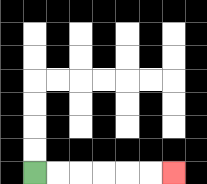{'start': '[1, 7]', 'end': '[7, 7]', 'path_directions': 'R,R,R,R,R,R', 'path_coordinates': '[[1, 7], [2, 7], [3, 7], [4, 7], [5, 7], [6, 7], [7, 7]]'}